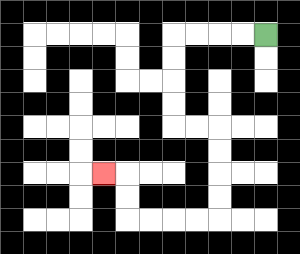{'start': '[11, 1]', 'end': '[4, 7]', 'path_directions': 'L,L,L,L,D,D,D,D,R,R,D,D,D,D,L,L,L,L,U,U,L', 'path_coordinates': '[[11, 1], [10, 1], [9, 1], [8, 1], [7, 1], [7, 2], [7, 3], [7, 4], [7, 5], [8, 5], [9, 5], [9, 6], [9, 7], [9, 8], [9, 9], [8, 9], [7, 9], [6, 9], [5, 9], [5, 8], [5, 7], [4, 7]]'}